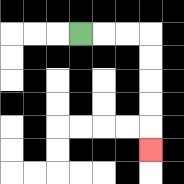{'start': '[3, 1]', 'end': '[6, 6]', 'path_directions': 'R,R,R,D,D,D,D,D', 'path_coordinates': '[[3, 1], [4, 1], [5, 1], [6, 1], [6, 2], [6, 3], [6, 4], [6, 5], [6, 6]]'}